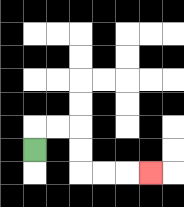{'start': '[1, 6]', 'end': '[6, 7]', 'path_directions': 'U,R,R,D,D,R,R,R', 'path_coordinates': '[[1, 6], [1, 5], [2, 5], [3, 5], [3, 6], [3, 7], [4, 7], [5, 7], [6, 7]]'}